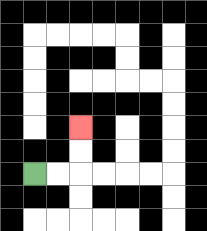{'start': '[1, 7]', 'end': '[3, 5]', 'path_directions': 'R,R,U,U', 'path_coordinates': '[[1, 7], [2, 7], [3, 7], [3, 6], [3, 5]]'}